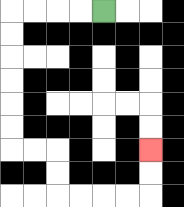{'start': '[4, 0]', 'end': '[6, 6]', 'path_directions': 'L,L,L,L,D,D,D,D,D,D,R,R,D,D,R,R,R,R,U,U', 'path_coordinates': '[[4, 0], [3, 0], [2, 0], [1, 0], [0, 0], [0, 1], [0, 2], [0, 3], [0, 4], [0, 5], [0, 6], [1, 6], [2, 6], [2, 7], [2, 8], [3, 8], [4, 8], [5, 8], [6, 8], [6, 7], [6, 6]]'}